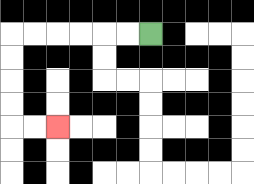{'start': '[6, 1]', 'end': '[2, 5]', 'path_directions': 'L,L,L,L,L,L,D,D,D,D,R,R', 'path_coordinates': '[[6, 1], [5, 1], [4, 1], [3, 1], [2, 1], [1, 1], [0, 1], [0, 2], [0, 3], [0, 4], [0, 5], [1, 5], [2, 5]]'}